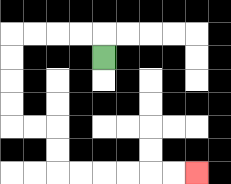{'start': '[4, 2]', 'end': '[8, 7]', 'path_directions': 'U,L,L,L,L,D,D,D,D,R,R,D,D,R,R,R,R,R,R', 'path_coordinates': '[[4, 2], [4, 1], [3, 1], [2, 1], [1, 1], [0, 1], [0, 2], [0, 3], [0, 4], [0, 5], [1, 5], [2, 5], [2, 6], [2, 7], [3, 7], [4, 7], [5, 7], [6, 7], [7, 7], [8, 7]]'}